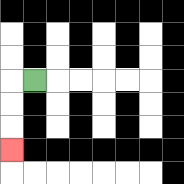{'start': '[1, 3]', 'end': '[0, 6]', 'path_directions': 'L,D,D,D', 'path_coordinates': '[[1, 3], [0, 3], [0, 4], [0, 5], [0, 6]]'}